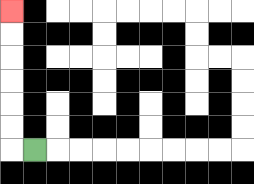{'start': '[1, 6]', 'end': '[0, 0]', 'path_directions': 'L,U,U,U,U,U,U', 'path_coordinates': '[[1, 6], [0, 6], [0, 5], [0, 4], [0, 3], [0, 2], [0, 1], [0, 0]]'}